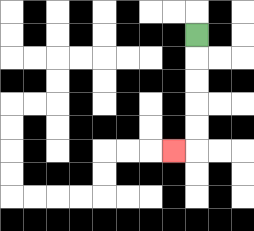{'start': '[8, 1]', 'end': '[7, 6]', 'path_directions': 'D,D,D,D,D,L', 'path_coordinates': '[[8, 1], [8, 2], [8, 3], [8, 4], [8, 5], [8, 6], [7, 6]]'}